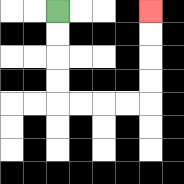{'start': '[2, 0]', 'end': '[6, 0]', 'path_directions': 'D,D,D,D,R,R,R,R,U,U,U,U', 'path_coordinates': '[[2, 0], [2, 1], [2, 2], [2, 3], [2, 4], [3, 4], [4, 4], [5, 4], [6, 4], [6, 3], [6, 2], [6, 1], [6, 0]]'}